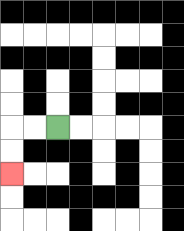{'start': '[2, 5]', 'end': '[0, 7]', 'path_directions': 'L,L,D,D', 'path_coordinates': '[[2, 5], [1, 5], [0, 5], [0, 6], [0, 7]]'}